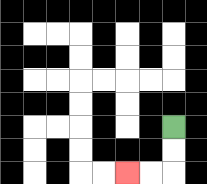{'start': '[7, 5]', 'end': '[5, 7]', 'path_directions': 'D,D,L,L', 'path_coordinates': '[[7, 5], [7, 6], [7, 7], [6, 7], [5, 7]]'}